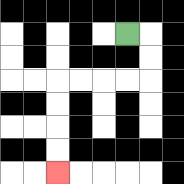{'start': '[5, 1]', 'end': '[2, 7]', 'path_directions': 'R,D,D,L,L,L,L,D,D,D,D', 'path_coordinates': '[[5, 1], [6, 1], [6, 2], [6, 3], [5, 3], [4, 3], [3, 3], [2, 3], [2, 4], [2, 5], [2, 6], [2, 7]]'}